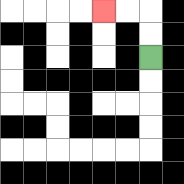{'start': '[6, 2]', 'end': '[4, 0]', 'path_directions': 'U,U,L,L', 'path_coordinates': '[[6, 2], [6, 1], [6, 0], [5, 0], [4, 0]]'}